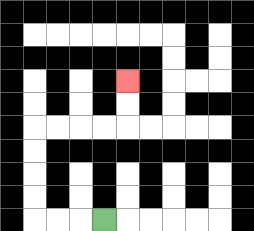{'start': '[4, 9]', 'end': '[5, 3]', 'path_directions': 'L,L,L,U,U,U,U,R,R,R,R,U,U', 'path_coordinates': '[[4, 9], [3, 9], [2, 9], [1, 9], [1, 8], [1, 7], [1, 6], [1, 5], [2, 5], [3, 5], [4, 5], [5, 5], [5, 4], [5, 3]]'}